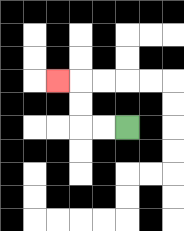{'start': '[5, 5]', 'end': '[2, 3]', 'path_directions': 'L,L,U,U,L', 'path_coordinates': '[[5, 5], [4, 5], [3, 5], [3, 4], [3, 3], [2, 3]]'}